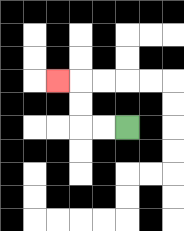{'start': '[5, 5]', 'end': '[2, 3]', 'path_directions': 'L,L,U,U,L', 'path_coordinates': '[[5, 5], [4, 5], [3, 5], [3, 4], [3, 3], [2, 3]]'}